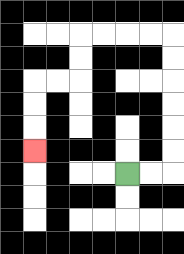{'start': '[5, 7]', 'end': '[1, 6]', 'path_directions': 'R,R,U,U,U,U,U,U,L,L,L,L,D,D,L,L,D,D,D', 'path_coordinates': '[[5, 7], [6, 7], [7, 7], [7, 6], [7, 5], [7, 4], [7, 3], [7, 2], [7, 1], [6, 1], [5, 1], [4, 1], [3, 1], [3, 2], [3, 3], [2, 3], [1, 3], [1, 4], [1, 5], [1, 6]]'}